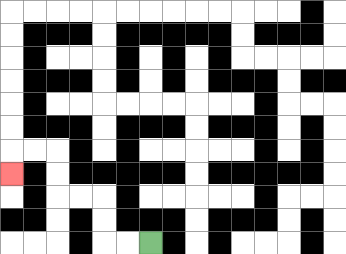{'start': '[6, 10]', 'end': '[0, 7]', 'path_directions': 'L,L,U,U,L,L,U,U,L,L,D', 'path_coordinates': '[[6, 10], [5, 10], [4, 10], [4, 9], [4, 8], [3, 8], [2, 8], [2, 7], [2, 6], [1, 6], [0, 6], [0, 7]]'}